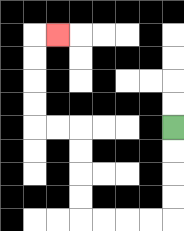{'start': '[7, 5]', 'end': '[2, 1]', 'path_directions': 'D,D,D,D,L,L,L,L,U,U,U,U,L,L,U,U,U,U,R', 'path_coordinates': '[[7, 5], [7, 6], [7, 7], [7, 8], [7, 9], [6, 9], [5, 9], [4, 9], [3, 9], [3, 8], [3, 7], [3, 6], [3, 5], [2, 5], [1, 5], [1, 4], [1, 3], [1, 2], [1, 1], [2, 1]]'}